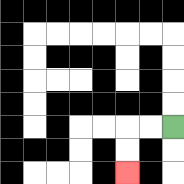{'start': '[7, 5]', 'end': '[5, 7]', 'path_directions': 'L,L,D,D', 'path_coordinates': '[[7, 5], [6, 5], [5, 5], [5, 6], [5, 7]]'}